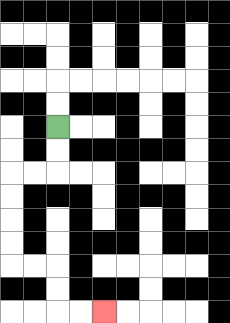{'start': '[2, 5]', 'end': '[4, 13]', 'path_directions': 'D,D,L,L,D,D,D,D,R,R,D,D,R,R', 'path_coordinates': '[[2, 5], [2, 6], [2, 7], [1, 7], [0, 7], [0, 8], [0, 9], [0, 10], [0, 11], [1, 11], [2, 11], [2, 12], [2, 13], [3, 13], [4, 13]]'}